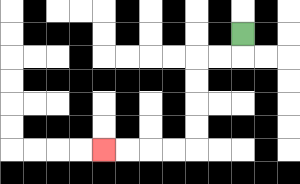{'start': '[10, 1]', 'end': '[4, 6]', 'path_directions': 'D,L,L,D,D,D,D,L,L,L,L', 'path_coordinates': '[[10, 1], [10, 2], [9, 2], [8, 2], [8, 3], [8, 4], [8, 5], [8, 6], [7, 6], [6, 6], [5, 6], [4, 6]]'}